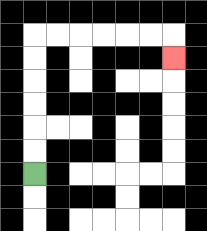{'start': '[1, 7]', 'end': '[7, 2]', 'path_directions': 'U,U,U,U,U,U,R,R,R,R,R,R,D', 'path_coordinates': '[[1, 7], [1, 6], [1, 5], [1, 4], [1, 3], [1, 2], [1, 1], [2, 1], [3, 1], [4, 1], [5, 1], [6, 1], [7, 1], [7, 2]]'}